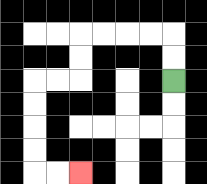{'start': '[7, 3]', 'end': '[3, 7]', 'path_directions': 'U,U,L,L,L,L,D,D,L,L,D,D,D,D,R,R', 'path_coordinates': '[[7, 3], [7, 2], [7, 1], [6, 1], [5, 1], [4, 1], [3, 1], [3, 2], [3, 3], [2, 3], [1, 3], [1, 4], [1, 5], [1, 6], [1, 7], [2, 7], [3, 7]]'}